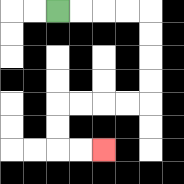{'start': '[2, 0]', 'end': '[4, 6]', 'path_directions': 'R,R,R,R,D,D,D,D,L,L,L,L,D,D,R,R', 'path_coordinates': '[[2, 0], [3, 0], [4, 0], [5, 0], [6, 0], [6, 1], [6, 2], [6, 3], [6, 4], [5, 4], [4, 4], [3, 4], [2, 4], [2, 5], [2, 6], [3, 6], [4, 6]]'}